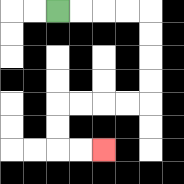{'start': '[2, 0]', 'end': '[4, 6]', 'path_directions': 'R,R,R,R,D,D,D,D,L,L,L,L,D,D,R,R', 'path_coordinates': '[[2, 0], [3, 0], [4, 0], [5, 0], [6, 0], [6, 1], [6, 2], [6, 3], [6, 4], [5, 4], [4, 4], [3, 4], [2, 4], [2, 5], [2, 6], [3, 6], [4, 6]]'}